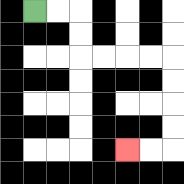{'start': '[1, 0]', 'end': '[5, 6]', 'path_directions': 'R,R,D,D,R,R,R,R,D,D,D,D,L,L', 'path_coordinates': '[[1, 0], [2, 0], [3, 0], [3, 1], [3, 2], [4, 2], [5, 2], [6, 2], [7, 2], [7, 3], [7, 4], [7, 5], [7, 6], [6, 6], [5, 6]]'}